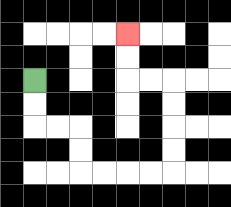{'start': '[1, 3]', 'end': '[5, 1]', 'path_directions': 'D,D,R,R,D,D,R,R,R,R,U,U,U,U,L,L,U,U', 'path_coordinates': '[[1, 3], [1, 4], [1, 5], [2, 5], [3, 5], [3, 6], [3, 7], [4, 7], [5, 7], [6, 7], [7, 7], [7, 6], [7, 5], [7, 4], [7, 3], [6, 3], [5, 3], [5, 2], [5, 1]]'}